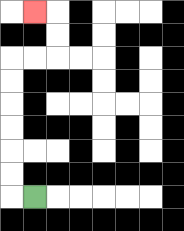{'start': '[1, 8]', 'end': '[1, 0]', 'path_directions': 'L,U,U,U,U,U,U,R,R,U,U,L', 'path_coordinates': '[[1, 8], [0, 8], [0, 7], [0, 6], [0, 5], [0, 4], [0, 3], [0, 2], [1, 2], [2, 2], [2, 1], [2, 0], [1, 0]]'}